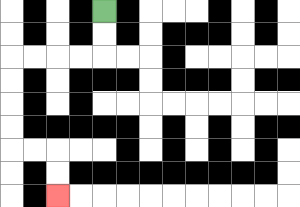{'start': '[4, 0]', 'end': '[2, 8]', 'path_directions': 'D,D,L,L,L,L,D,D,D,D,R,R,D,D', 'path_coordinates': '[[4, 0], [4, 1], [4, 2], [3, 2], [2, 2], [1, 2], [0, 2], [0, 3], [0, 4], [0, 5], [0, 6], [1, 6], [2, 6], [2, 7], [2, 8]]'}